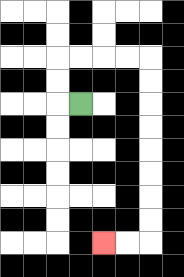{'start': '[3, 4]', 'end': '[4, 10]', 'path_directions': 'L,U,U,R,R,R,R,D,D,D,D,D,D,D,D,L,L', 'path_coordinates': '[[3, 4], [2, 4], [2, 3], [2, 2], [3, 2], [4, 2], [5, 2], [6, 2], [6, 3], [6, 4], [6, 5], [6, 6], [6, 7], [6, 8], [6, 9], [6, 10], [5, 10], [4, 10]]'}